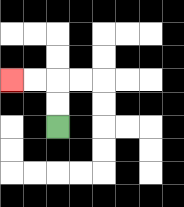{'start': '[2, 5]', 'end': '[0, 3]', 'path_directions': 'U,U,L,L', 'path_coordinates': '[[2, 5], [2, 4], [2, 3], [1, 3], [0, 3]]'}